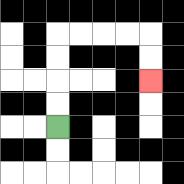{'start': '[2, 5]', 'end': '[6, 3]', 'path_directions': 'U,U,U,U,R,R,R,R,D,D', 'path_coordinates': '[[2, 5], [2, 4], [2, 3], [2, 2], [2, 1], [3, 1], [4, 1], [5, 1], [6, 1], [6, 2], [6, 3]]'}